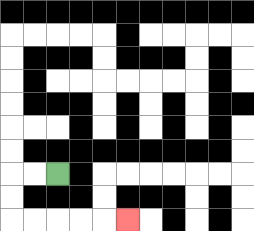{'start': '[2, 7]', 'end': '[5, 9]', 'path_directions': 'L,L,D,D,R,R,R,R,R', 'path_coordinates': '[[2, 7], [1, 7], [0, 7], [0, 8], [0, 9], [1, 9], [2, 9], [3, 9], [4, 9], [5, 9]]'}